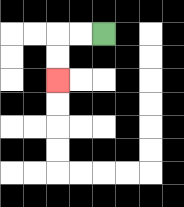{'start': '[4, 1]', 'end': '[2, 3]', 'path_directions': 'L,L,D,D', 'path_coordinates': '[[4, 1], [3, 1], [2, 1], [2, 2], [2, 3]]'}